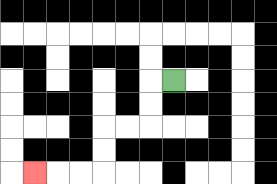{'start': '[7, 3]', 'end': '[1, 7]', 'path_directions': 'L,D,D,L,L,D,D,L,L,L', 'path_coordinates': '[[7, 3], [6, 3], [6, 4], [6, 5], [5, 5], [4, 5], [4, 6], [4, 7], [3, 7], [2, 7], [1, 7]]'}